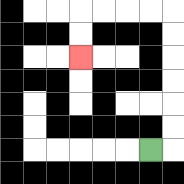{'start': '[6, 6]', 'end': '[3, 2]', 'path_directions': 'R,U,U,U,U,U,U,L,L,L,L,D,D', 'path_coordinates': '[[6, 6], [7, 6], [7, 5], [7, 4], [7, 3], [7, 2], [7, 1], [7, 0], [6, 0], [5, 0], [4, 0], [3, 0], [3, 1], [3, 2]]'}